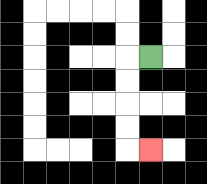{'start': '[6, 2]', 'end': '[6, 6]', 'path_directions': 'L,D,D,D,D,R', 'path_coordinates': '[[6, 2], [5, 2], [5, 3], [5, 4], [5, 5], [5, 6], [6, 6]]'}